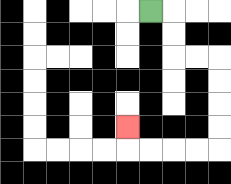{'start': '[6, 0]', 'end': '[5, 5]', 'path_directions': 'R,D,D,R,R,D,D,D,D,L,L,L,L,U', 'path_coordinates': '[[6, 0], [7, 0], [7, 1], [7, 2], [8, 2], [9, 2], [9, 3], [9, 4], [9, 5], [9, 6], [8, 6], [7, 6], [6, 6], [5, 6], [5, 5]]'}